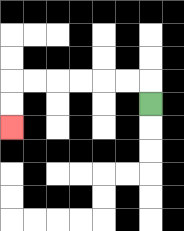{'start': '[6, 4]', 'end': '[0, 5]', 'path_directions': 'U,L,L,L,L,L,L,D,D', 'path_coordinates': '[[6, 4], [6, 3], [5, 3], [4, 3], [3, 3], [2, 3], [1, 3], [0, 3], [0, 4], [0, 5]]'}